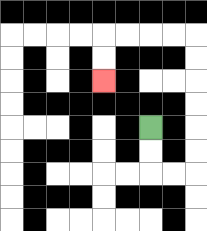{'start': '[6, 5]', 'end': '[4, 3]', 'path_directions': 'D,D,R,R,U,U,U,U,U,U,L,L,L,L,D,D', 'path_coordinates': '[[6, 5], [6, 6], [6, 7], [7, 7], [8, 7], [8, 6], [8, 5], [8, 4], [8, 3], [8, 2], [8, 1], [7, 1], [6, 1], [5, 1], [4, 1], [4, 2], [4, 3]]'}